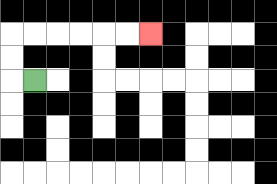{'start': '[1, 3]', 'end': '[6, 1]', 'path_directions': 'L,U,U,R,R,R,R,R,R', 'path_coordinates': '[[1, 3], [0, 3], [0, 2], [0, 1], [1, 1], [2, 1], [3, 1], [4, 1], [5, 1], [6, 1]]'}